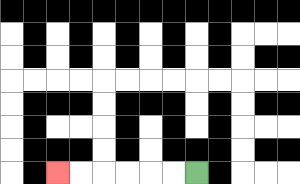{'start': '[8, 7]', 'end': '[2, 7]', 'path_directions': 'L,L,L,L,L,L', 'path_coordinates': '[[8, 7], [7, 7], [6, 7], [5, 7], [4, 7], [3, 7], [2, 7]]'}